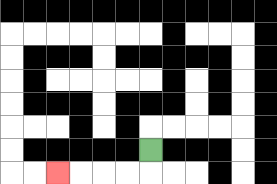{'start': '[6, 6]', 'end': '[2, 7]', 'path_directions': 'D,L,L,L,L', 'path_coordinates': '[[6, 6], [6, 7], [5, 7], [4, 7], [3, 7], [2, 7]]'}